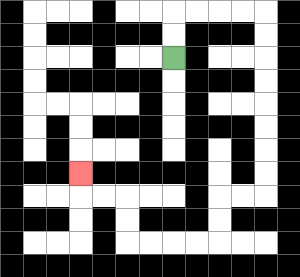{'start': '[7, 2]', 'end': '[3, 7]', 'path_directions': 'U,U,R,R,R,R,D,D,D,D,D,D,D,D,L,L,D,D,L,L,L,L,U,U,L,L,U', 'path_coordinates': '[[7, 2], [7, 1], [7, 0], [8, 0], [9, 0], [10, 0], [11, 0], [11, 1], [11, 2], [11, 3], [11, 4], [11, 5], [11, 6], [11, 7], [11, 8], [10, 8], [9, 8], [9, 9], [9, 10], [8, 10], [7, 10], [6, 10], [5, 10], [5, 9], [5, 8], [4, 8], [3, 8], [3, 7]]'}